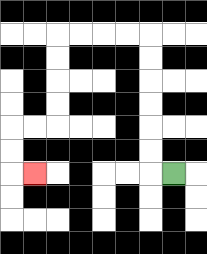{'start': '[7, 7]', 'end': '[1, 7]', 'path_directions': 'L,U,U,U,U,U,U,L,L,L,L,D,D,D,D,L,L,D,D,R', 'path_coordinates': '[[7, 7], [6, 7], [6, 6], [6, 5], [6, 4], [6, 3], [6, 2], [6, 1], [5, 1], [4, 1], [3, 1], [2, 1], [2, 2], [2, 3], [2, 4], [2, 5], [1, 5], [0, 5], [0, 6], [0, 7], [1, 7]]'}